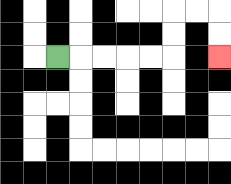{'start': '[2, 2]', 'end': '[9, 2]', 'path_directions': 'R,R,R,R,R,U,U,R,R,D,D', 'path_coordinates': '[[2, 2], [3, 2], [4, 2], [5, 2], [6, 2], [7, 2], [7, 1], [7, 0], [8, 0], [9, 0], [9, 1], [9, 2]]'}